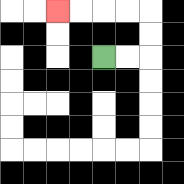{'start': '[4, 2]', 'end': '[2, 0]', 'path_directions': 'R,R,U,U,L,L,L,L', 'path_coordinates': '[[4, 2], [5, 2], [6, 2], [6, 1], [6, 0], [5, 0], [4, 0], [3, 0], [2, 0]]'}